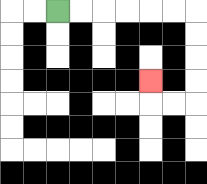{'start': '[2, 0]', 'end': '[6, 3]', 'path_directions': 'R,R,R,R,R,R,D,D,D,D,L,L,U', 'path_coordinates': '[[2, 0], [3, 0], [4, 0], [5, 0], [6, 0], [7, 0], [8, 0], [8, 1], [8, 2], [8, 3], [8, 4], [7, 4], [6, 4], [6, 3]]'}